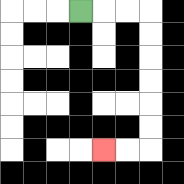{'start': '[3, 0]', 'end': '[4, 6]', 'path_directions': 'R,R,R,D,D,D,D,D,D,L,L', 'path_coordinates': '[[3, 0], [4, 0], [5, 0], [6, 0], [6, 1], [6, 2], [6, 3], [6, 4], [6, 5], [6, 6], [5, 6], [4, 6]]'}